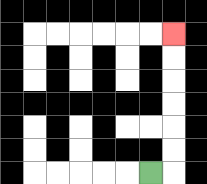{'start': '[6, 7]', 'end': '[7, 1]', 'path_directions': 'R,U,U,U,U,U,U', 'path_coordinates': '[[6, 7], [7, 7], [7, 6], [7, 5], [7, 4], [7, 3], [7, 2], [7, 1]]'}